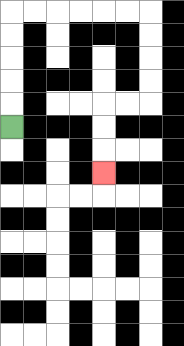{'start': '[0, 5]', 'end': '[4, 7]', 'path_directions': 'U,U,U,U,U,R,R,R,R,R,R,D,D,D,D,L,L,D,D,D', 'path_coordinates': '[[0, 5], [0, 4], [0, 3], [0, 2], [0, 1], [0, 0], [1, 0], [2, 0], [3, 0], [4, 0], [5, 0], [6, 0], [6, 1], [6, 2], [6, 3], [6, 4], [5, 4], [4, 4], [4, 5], [4, 6], [4, 7]]'}